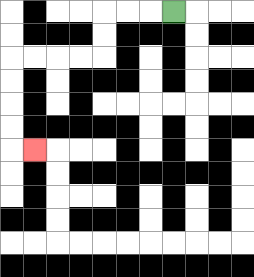{'start': '[7, 0]', 'end': '[1, 6]', 'path_directions': 'L,L,L,D,D,L,L,L,L,D,D,D,D,R', 'path_coordinates': '[[7, 0], [6, 0], [5, 0], [4, 0], [4, 1], [4, 2], [3, 2], [2, 2], [1, 2], [0, 2], [0, 3], [0, 4], [0, 5], [0, 6], [1, 6]]'}